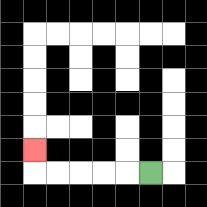{'start': '[6, 7]', 'end': '[1, 6]', 'path_directions': 'L,L,L,L,L,U', 'path_coordinates': '[[6, 7], [5, 7], [4, 7], [3, 7], [2, 7], [1, 7], [1, 6]]'}